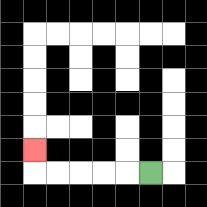{'start': '[6, 7]', 'end': '[1, 6]', 'path_directions': 'L,L,L,L,L,U', 'path_coordinates': '[[6, 7], [5, 7], [4, 7], [3, 7], [2, 7], [1, 7], [1, 6]]'}